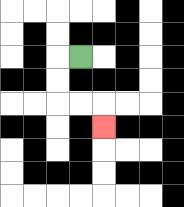{'start': '[3, 2]', 'end': '[4, 5]', 'path_directions': 'L,D,D,R,R,D', 'path_coordinates': '[[3, 2], [2, 2], [2, 3], [2, 4], [3, 4], [4, 4], [4, 5]]'}